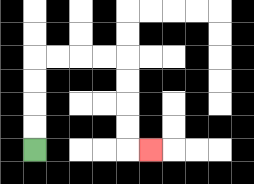{'start': '[1, 6]', 'end': '[6, 6]', 'path_directions': 'U,U,U,U,R,R,R,R,D,D,D,D,R', 'path_coordinates': '[[1, 6], [1, 5], [1, 4], [1, 3], [1, 2], [2, 2], [3, 2], [4, 2], [5, 2], [5, 3], [5, 4], [5, 5], [5, 6], [6, 6]]'}